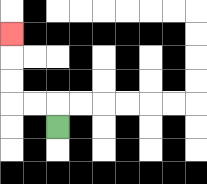{'start': '[2, 5]', 'end': '[0, 1]', 'path_directions': 'U,L,L,U,U,U', 'path_coordinates': '[[2, 5], [2, 4], [1, 4], [0, 4], [0, 3], [0, 2], [0, 1]]'}